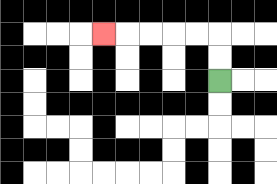{'start': '[9, 3]', 'end': '[4, 1]', 'path_directions': 'U,U,L,L,L,L,L', 'path_coordinates': '[[9, 3], [9, 2], [9, 1], [8, 1], [7, 1], [6, 1], [5, 1], [4, 1]]'}